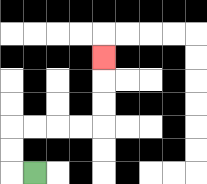{'start': '[1, 7]', 'end': '[4, 2]', 'path_directions': 'L,U,U,R,R,R,R,U,U,U', 'path_coordinates': '[[1, 7], [0, 7], [0, 6], [0, 5], [1, 5], [2, 5], [3, 5], [4, 5], [4, 4], [4, 3], [4, 2]]'}